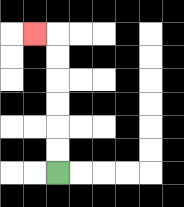{'start': '[2, 7]', 'end': '[1, 1]', 'path_directions': 'U,U,U,U,U,U,L', 'path_coordinates': '[[2, 7], [2, 6], [2, 5], [2, 4], [2, 3], [2, 2], [2, 1], [1, 1]]'}